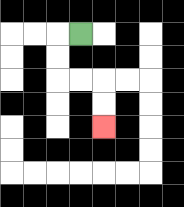{'start': '[3, 1]', 'end': '[4, 5]', 'path_directions': 'L,D,D,R,R,D,D', 'path_coordinates': '[[3, 1], [2, 1], [2, 2], [2, 3], [3, 3], [4, 3], [4, 4], [4, 5]]'}